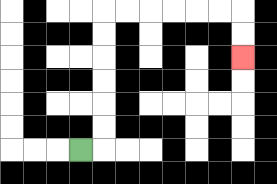{'start': '[3, 6]', 'end': '[10, 2]', 'path_directions': 'R,U,U,U,U,U,U,R,R,R,R,R,R,D,D', 'path_coordinates': '[[3, 6], [4, 6], [4, 5], [4, 4], [4, 3], [4, 2], [4, 1], [4, 0], [5, 0], [6, 0], [7, 0], [8, 0], [9, 0], [10, 0], [10, 1], [10, 2]]'}